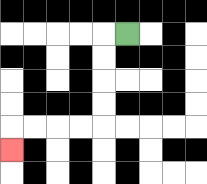{'start': '[5, 1]', 'end': '[0, 6]', 'path_directions': 'L,D,D,D,D,L,L,L,L,D', 'path_coordinates': '[[5, 1], [4, 1], [4, 2], [4, 3], [4, 4], [4, 5], [3, 5], [2, 5], [1, 5], [0, 5], [0, 6]]'}